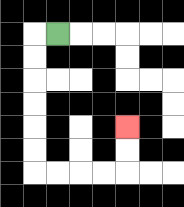{'start': '[2, 1]', 'end': '[5, 5]', 'path_directions': 'L,D,D,D,D,D,D,R,R,R,R,U,U', 'path_coordinates': '[[2, 1], [1, 1], [1, 2], [1, 3], [1, 4], [1, 5], [1, 6], [1, 7], [2, 7], [3, 7], [4, 7], [5, 7], [5, 6], [5, 5]]'}